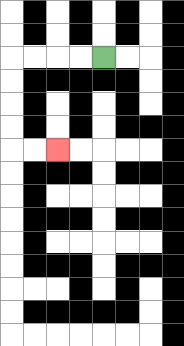{'start': '[4, 2]', 'end': '[2, 6]', 'path_directions': 'L,L,L,L,D,D,D,D,R,R', 'path_coordinates': '[[4, 2], [3, 2], [2, 2], [1, 2], [0, 2], [0, 3], [0, 4], [0, 5], [0, 6], [1, 6], [2, 6]]'}